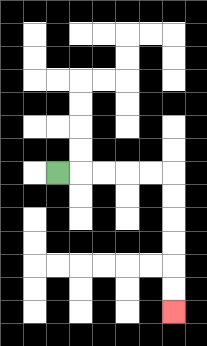{'start': '[2, 7]', 'end': '[7, 13]', 'path_directions': 'R,R,R,R,R,D,D,D,D,D,D', 'path_coordinates': '[[2, 7], [3, 7], [4, 7], [5, 7], [6, 7], [7, 7], [7, 8], [7, 9], [7, 10], [7, 11], [7, 12], [7, 13]]'}